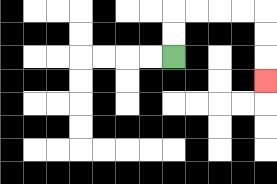{'start': '[7, 2]', 'end': '[11, 3]', 'path_directions': 'U,U,R,R,R,R,D,D,D', 'path_coordinates': '[[7, 2], [7, 1], [7, 0], [8, 0], [9, 0], [10, 0], [11, 0], [11, 1], [11, 2], [11, 3]]'}